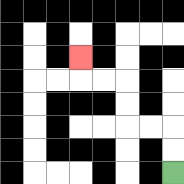{'start': '[7, 7]', 'end': '[3, 2]', 'path_directions': 'U,U,L,L,U,U,L,L,U', 'path_coordinates': '[[7, 7], [7, 6], [7, 5], [6, 5], [5, 5], [5, 4], [5, 3], [4, 3], [3, 3], [3, 2]]'}